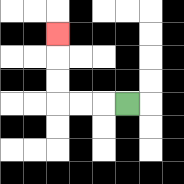{'start': '[5, 4]', 'end': '[2, 1]', 'path_directions': 'L,L,L,U,U,U', 'path_coordinates': '[[5, 4], [4, 4], [3, 4], [2, 4], [2, 3], [2, 2], [2, 1]]'}